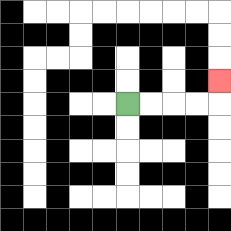{'start': '[5, 4]', 'end': '[9, 3]', 'path_directions': 'R,R,R,R,U', 'path_coordinates': '[[5, 4], [6, 4], [7, 4], [8, 4], [9, 4], [9, 3]]'}